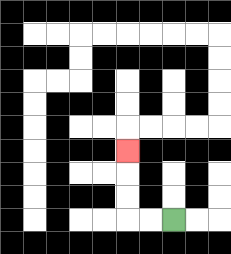{'start': '[7, 9]', 'end': '[5, 6]', 'path_directions': 'L,L,U,U,U', 'path_coordinates': '[[7, 9], [6, 9], [5, 9], [5, 8], [5, 7], [5, 6]]'}